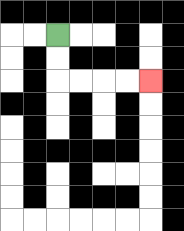{'start': '[2, 1]', 'end': '[6, 3]', 'path_directions': 'D,D,R,R,R,R', 'path_coordinates': '[[2, 1], [2, 2], [2, 3], [3, 3], [4, 3], [5, 3], [6, 3]]'}